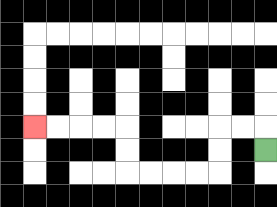{'start': '[11, 6]', 'end': '[1, 5]', 'path_directions': 'U,L,L,D,D,L,L,L,L,U,U,L,L,L,L', 'path_coordinates': '[[11, 6], [11, 5], [10, 5], [9, 5], [9, 6], [9, 7], [8, 7], [7, 7], [6, 7], [5, 7], [5, 6], [5, 5], [4, 5], [3, 5], [2, 5], [1, 5]]'}